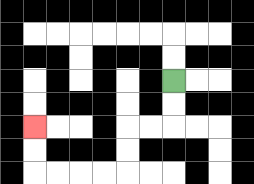{'start': '[7, 3]', 'end': '[1, 5]', 'path_directions': 'D,D,L,L,D,D,L,L,L,L,U,U', 'path_coordinates': '[[7, 3], [7, 4], [7, 5], [6, 5], [5, 5], [5, 6], [5, 7], [4, 7], [3, 7], [2, 7], [1, 7], [1, 6], [1, 5]]'}